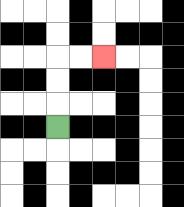{'start': '[2, 5]', 'end': '[4, 2]', 'path_directions': 'U,U,U,R,R', 'path_coordinates': '[[2, 5], [2, 4], [2, 3], [2, 2], [3, 2], [4, 2]]'}